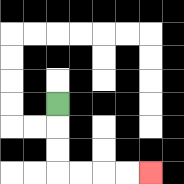{'start': '[2, 4]', 'end': '[6, 7]', 'path_directions': 'D,D,D,R,R,R,R', 'path_coordinates': '[[2, 4], [2, 5], [2, 6], [2, 7], [3, 7], [4, 7], [5, 7], [6, 7]]'}